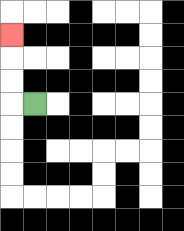{'start': '[1, 4]', 'end': '[0, 1]', 'path_directions': 'L,U,U,U', 'path_coordinates': '[[1, 4], [0, 4], [0, 3], [0, 2], [0, 1]]'}